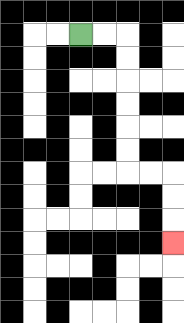{'start': '[3, 1]', 'end': '[7, 10]', 'path_directions': 'R,R,D,D,D,D,D,D,R,R,D,D,D', 'path_coordinates': '[[3, 1], [4, 1], [5, 1], [5, 2], [5, 3], [5, 4], [5, 5], [5, 6], [5, 7], [6, 7], [7, 7], [7, 8], [7, 9], [7, 10]]'}